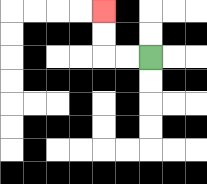{'start': '[6, 2]', 'end': '[4, 0]', 'path_directions': 'L,L,U,U', 'path_coordinates': '[[6, 2], [5, 2], [4, 2], [4, 1], [4, 0]]'}